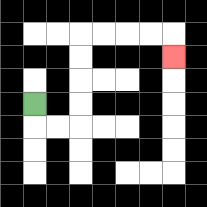{'start': '[1, 4]', 'end': '[7, 2]', 'path_directions': 'D,R,R,U,U,U,U,R,R,R,R,D', 'path_coordinates': '[[1, 4], [1, 5], [2, 5], [3, 5], [3, 4], [3, 3], [3, 2], [3, 1], [4, 1], [5, 1], [6, 1], [7, 1], [7, 2]]'}